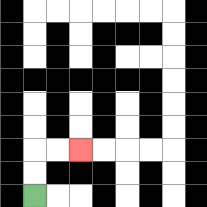{'start': '[1, 8]', 'end': '[3, 6]', 'path_directions': 'U,U,R,R', 'path_coordinates': '[[1, 8], [1, 7], [1, 6], [2, 6], [3, 6]]'}